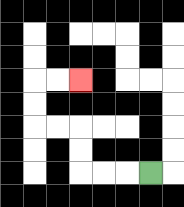{'start': '[6, 7]', 'end': '[3, 3]', 'path_directions': 'L,L,L,U,U,L,L,U,U,R,R', 'path_coordinates': '[[6, 7], [5, 7], [4, 7], [3, 7], [3, 6], [3, 5], [2, 5], [1, 5], [1, 4], [1, 3], [2, 3], [3, 3]]'}